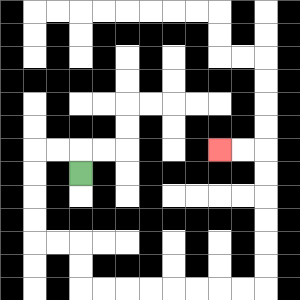{'start': '[3, 7]', 'end': '[9, 6]', 'path_directions': 'U,L,L,D,D,D,D,R,R,D,D,R,R,R,R,R,R,R,R,U,U,U,U,U,U,L,L', 'path_coordinates': '[[3, 7], [3, 6], [2, 6], [1, 6], [1, 7], [1, 8], [1, 9], [1, 10], [2, 10], [3, 10], [3, 11], [3, 12], [4, 12], [5, 12], [6, 12], [7, 12], [8, 12], [9, 12], [10, 12], [11, 12], [11, 11], [11, 10], [11, 9], [11, 8], [11, 7], [11, 6], [10, 6], [9, 6]]'}